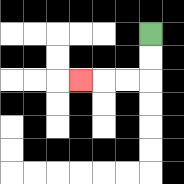{'start': '[6, 1]', 'end': '[3, 3]', 'path_directions': 'D,D,L,L,L', 'path_coordinates': '[[6, 1], [6, 2], [6, 3], [5, 3], [4, 3], [3, 3]]'}